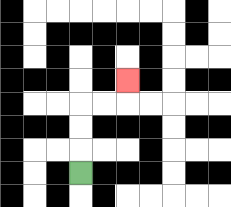{'start': '[3, 7]', 'end': '[5, 3]', 'path_directions': 'U,U,U,R,R,U', 'path_coordinates': '[[3, 7], [3, 6], [3, 5], [3, 4], [4, 4], [5, 4], [5, 3]]'}